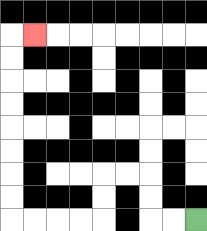{'start': '[8, 9]', 'end': '[1, 1]', 'path_directions': 'L,L,U,U,L,L,D,D,L,L,L,L,U,U,U,U,U,U,U,U,R', 'path_coordinates': '[[8, 9], [7, 9], [6, 9], [6, 8], [6, 7], [5, 7], [4, 7], [4, 8], [4, 9], [3, 9], [2, 9], [1, 9], [0, 9], [0, 8], [0, 7], [0, 6], [0, 5], [0, 4], [0, 3], [0, 2], [0, 1], [1, 1]]'}